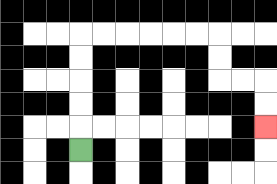{'start': '[3, 6]', 'end': '[11, 5]', 'path_directions': 'U,U,U,U,U,R,R,R,R,R,R,D,D,R,R,D,D', 'path_coordinates': '[[3, 6], [3, 5], [3, 4], [3, 3], [3, 2], [3, 1], [4, 1], [5, 1], [6, 1], [7, 1], [8, 1], [9, 1], [9, 2], [9, 3], [10, 3], [11, 3], [11, 4], [11, 5]]'}